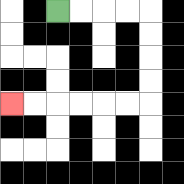{'start': '[2, 0]', 'end': '[0, 4]', 'path_directions': 'R,R,R,R,D,D,D,D,L,L,L,L,L,L', 'path_coordinates': '[[2, 0], [3, 0], [4, 0], [5, 0], [6, 0], [6, 1], [6, 2], [6, 3], [6, 4], [5, 4], [4, 4], [3, 4], [2, 4], [1, 4], [0, 4]]'}